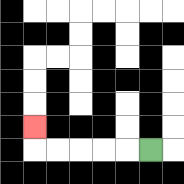{'start': '[6, 6]', 'end': '[1, 5]', 'path_directions': 'L,L,L,L,L,U', 'path_coordinates': '[[6, 6], [5, 6], [4, 6], [3, 6], [2, 6], [1, 6], [1, 5]]'}